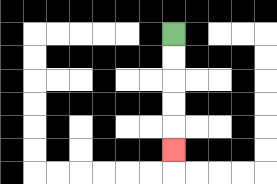{'start': '[7, 1]', 'end': '[7, 6]', 'path_directions': 'D,D,D,D,D', 'path_coordinates': '[[7, 1], [7, 2], [7, 3], [7, 4], [7, 5], [7, 6]]'}